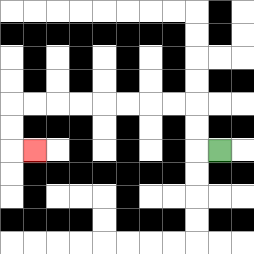{'start': '[9, 6]', 'end': '[1, 6]', 'path_directions': 'L,U,U,L,L,L,L,L,L,L,L,D,D,R', 'path_coordinates': '[[9, 6], [8, 6], [8, 5], [8, 4], [7, 4], [6, 4], [5, 4], [4, 4], [3, 4], [2, 4], [1, 4], [0, 4], [0, 5], [0, 6], [1, 6]]'}